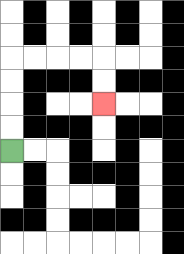{'start': '[0, 6]', 'end': '[4, 4]', 'path_directions': 'U,U,U,U,R,R,R,R,D,D', 'path_coordinates': '[[0, 6], [0, 5], [0, 4], [0, 3], [0, 2], [1, 2], [2, 2], [3, 2], [4, 2], [4, 3], [4, 4]]'}